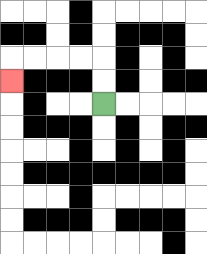{'start': '[4, 4]', 'end': '[0, 3]', 'path_directions': 'U,U,L,L,L,L,D', 'path_coordinates': '[[4, 4], [4, 3], [4, 2], [3, 2], [2, 2], [1, 2], [0, 2], [0, 3]]'}